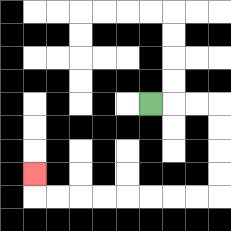{'start': '[6, 4]', 'end': '[1, 7]', 'path_directions': 'R,R,R,D,D,D,D,L,L,L,L,L,L,L,L,U', 'path_coordinates': '[[6, 4], [7, 4], [8, 4], [9, 4], [9, 5], [9, 6], [9, 7], [9, 8], [8, 8], [7, 8], [6, 8], [5, 8], [4, 8], [3, 8], [2, 8], [1, 8], [1, 7]]'}